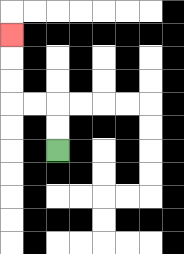{'start': '[2, 6]', 'end': '[0, 1]', 'path_directions': 'U,U,L,L,U,U,U', 'path_coordinates': '[[2, 6], [2, 5], [2, 4], [1, 4], [0, 4], [0, 3], [0, 2], [0, 1]]'}